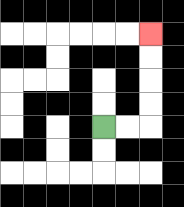{'start': '[4, 5]', 'end': '[6, 1]', 'path_directions': 'R,R,U,U,U,U', 'path_coordinates': '[[4, 5], [5, 5], [6, 5], [6, 4], [6, 3], [6, 2], [6, 1]]'}